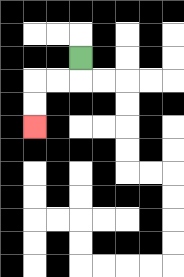{'start': '[3, 2]', 'end': '[1, 5]', 'path_directions': 'D,L,L,D,D', 'path_coordinates': '[[3, 2], [3, 3], [2, 3], [1, 3], [1, 4], [1, 5]]'}